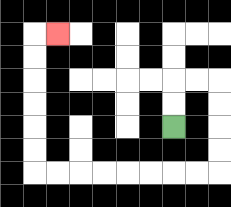{'start': '[7, 5]', 'end': '[2, 1]', 'path_directions': 'U,U,R,R,D,D,D,D,L,L,L,L,L,L,L,L,U,U,U,U,U,U,R', 'path_coordinates': '[[7, 5], [7, 4], [7, 3], [8, 3], [9, 3], [9, 4], [9, 5], [9, 6], [9, 7], [8, 7], [7, 7], [6, 7], [5, 7], [4, 7], [3, 7], [2, 7], [1, 7], [1, 6], [1, 5], [1, 4], [1, 3], [1, 2], [1, 1], [2, 1]]'}